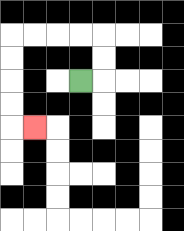{'start': '[3, 3]', 'end': '[1, 5]', 'path_directions': 'R,U,U,L,L,L,L,D,D,D,D,R', 'path_coordinates': '[[3, 3], [4, 3], [4, 2], [4, 1], [3, 1], [2, 1], [1, 1], [0, 1], [0, 2], [0, 3], [0, 4], [0, 5], [1, 5]]'}